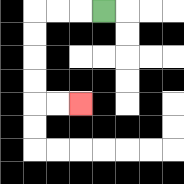{'start': '[4, 0]', 'end': '[3, 4]', 'path_directions': 'L,L,L,D,D,D,D,R,R', 'path_coordinates': '[[4, 0], [3, 0], [2, 0], [1, 0], [1, 1], [1, 2], [1, 3], [1, 4], [2, 4], [3, 4]]'}